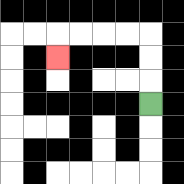{'start': '[6, 4]', 'end': '[2, 2]', 'path_directions': 'U,U,U,L,L,L,L,D', 'path_coordinates': '[[6, 4], [6, 3], [6, 2], [6, 1], [5, 1], [4, 1], [3, 1], [2, 1], [2, 2]]'}